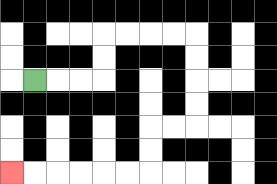{'start': '[1, 3]', 'end': '[0, 7]', 'path_directions': 'R,R,R,U,U,R,R,R,R,D,D,D,D,L,L,D,D,L,L,L,L,L,L', 'path_coordinates': '[[1, 3], [2, 3], [3, 3], [4, 3], [4, 2], [4, 1], [5, 1], [6, 1], [7, 1], [8, 1], [8, 2], [8, 3], [8, 4], [8, 5], [7, 5], [6, 5], [6, 6], [6, 7], [5, 7], [4, 7], [3, 7], [2, 7], [1, 7], [0, 7]]'}